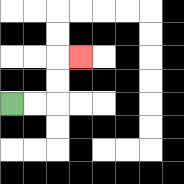{'start': '[0, 4]', 'end': '[3, 2]', 'path_directions': 'R,R,U,U,R', 'path_coordinates': '[[0, 4], [1, 4], [2, 4], [2, 3], [2, 2], [3, 2]]'}